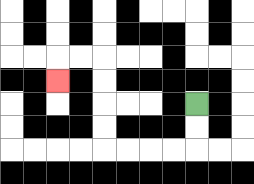{'start': '[8, 4]', 'end': '[2, 3]', 'path_directions': 'D,D,L,L,L,L,U,U,U,U,L,L,D', 'path_coordinates': '[[8, 4], [8, 5], [8, 6], [7, 6], [6, 6], [5, 6], [4, 6], [4, 5], [4, 4], [4, 3], [4, 2], [3, 2], [2, 2], [2, 3]]'}